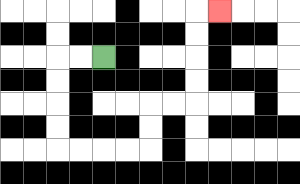{'start': '[4, 2]', 'end': '[9, 0]', 'path_directions': 'L,L,D,D,D,D,R,R,R,R,U,U,R,R,U,U,U,U,R', 'path_coordinates': '[[4, 2], [3, 2], [2, 2], [2, 3], [2, 4], [2, 5], [2, 6], [3, 6], [4, 6], [5, 6], [6, 6], [6, 5], [6, 4], [7, 4], [8, 4], [8, 3], [8, 2], [8, 1], [8, 0], [9, 0]]'}